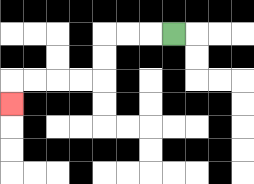{'start': '[7, 1]', 'end': '[0, 4]', 'path_directions': 'L,L,L,D,D,L,L,L,L,D', 'path_coordinates': '[[7, 1], [6, 1], [5, 1], [4, 1], [4, 2], [4, 3], [3, 3], [2, 3], [1, 3], [0, 3], [0, 4]]'}